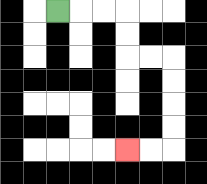{'start': '[2, 0]', 'end': '[5, 6]', 'path_directions': 'R,R,R,D,D,R,R,D,D,D,D,L,L', 'path_coordinates': '[[2, 0], [3, 0], [4, 0], [5, 0], [5, 1], [5, 2], [6, 2], [7, 2], [7, 3], [7, 4], [7, 5], [7, 6], [6, 6], [5, 6]]'}